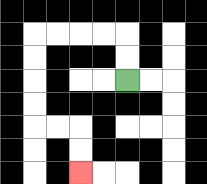{'start': '[5, 3]', 'end': '[3, 7]', 'path_directions': 'U,U,L,L,L,L,D,D,D,D,R,R,D,D', 'path_coordinates': '[[5, 3], [5, 2], [5, 1], [4, 1], [3, 1], [2, 1], [1, 1], [1, 2], [1, 3], [1, 4], [1, 5], [2, 5], [3, 5], [3, 6], [3, 7]]'}